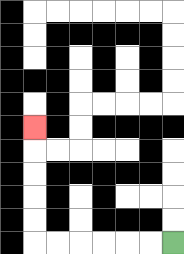{'start': '[7, 10]', 'end': '[1, 5]', 'path_directions': 'L,L,L,L,L,L,U,U,U,U,U', 'path_coordinates': '[[7, 10], [6, 10], [5, 10], [4, 10], [3, 10], [2, 10], [1, 10], [1, 9], [1, 8], [1, 7], [1, 6], [1, 5]]'}